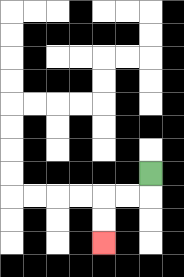{'start': '[6, 7]', 'end': '[4, 10]', 'path_directions': 'D,L,L,D,D', 'path_coordinates': '[[6, 7], [6, 8], [5, 8], [4, 8], [4, 9], [4, 10]]'}